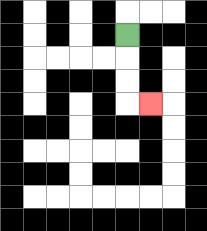{'start': '[5, 1]', 'end': '[6, 4]', 'path_directions': 'D,D,D,R', 'path_coordinates': '[[5, 1], [5, 2], [5, 3], [5, 4], [6, 4]]'}